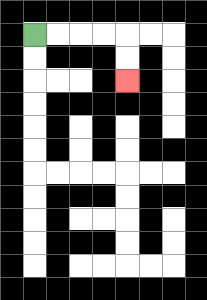{'start': '[1, 1]', 'end': '[5, 3]', 'path_directions': 'R,R,R,R,D,D', 'path_coordinates': '[[1, 1], [2, 1], [3, 1], [4, 1], [5, 1], [5, 2], [5, 3]]'}